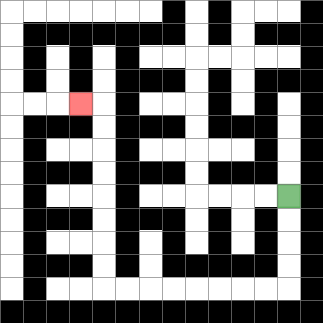{'start': '[12, 8]', 'end': '[3, 4]', 'path_directions': 'D,D,D,D,L,L,L,L,L,L,L,L,U,U,U,U,U,U,U,U,L', 'path_coordinates': '[[12, 8], [12, 9], [12, 10], [12, 11], [12, 12], [11, 12], [10, 12], [9, 12], [8, 12], [7, 12], [6, 12], [5, 12], [4, 12], [4, 11], [4, 10], [4, 9], [4, 8], [4, 7], [4, 6], [4, 5], [4, 4], [3, 4]]'}